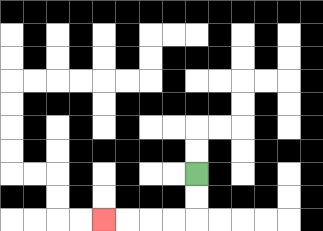{'start': '[8, 7]', 'end': '[4, 9]', 'path_directions': 'D,D,L,L,L,L', 'path_coordinates': '[[8, 7], [8, 8], [8, 9], [7, 9], [6, 9], [5, 9], [4, 9]]'}